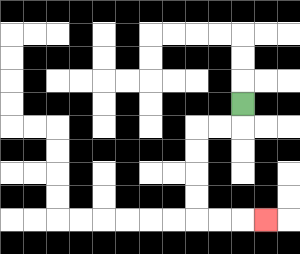{'start': '[10, 4]', 'end': '[11, 9]', 'path_directions': 'D,L,L,D,D,D,D,R,R,R', 'path_coordinates': '[[10, 4], [10, 5], [9, 5], [8, 5], [8, 6], [8, 7], [8, 8], [8, 9], [9, 9], [10, 9], [11, 9]]'}